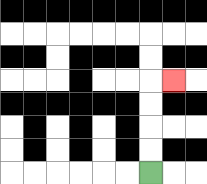{'start': '[6, 7]', 'end': '[7, 3]', 'path_directions': 'U,U,U,U,R', 'path_coordinates': '[[6, 7], [6, 6], [6, 5], [6, 4], [6, 3], [7, 3]]'}